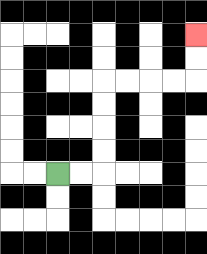{'start': '[2, 7]', 'end': '[8, 1]', 'path_directions': 'R,R,U,U,U,U,R,R,R,R,U,U', 'path_coordinates': '[[2, 7], [3, 7], [4, 7], [4, 6], [4, 5], [4, 4], [4, 3], [5, 3], [6, 3], [7, 3], [8, 3], [8, 2], [8, 1]]'}